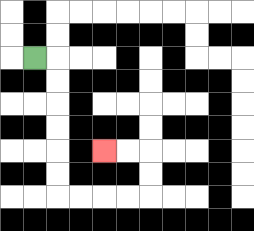{'start': '[1, 2]', 'end': '[4, 6]', 'path_directions': 'R,D,D,D,D,D,D,R,R,R,R,U,U,L,L', 'path_coordinates': '[[1, 2], [2, 2], [2, 3], [2, 4], [2, 5], [2, 6], [2, 7], [2, 8], [3, 8], [4, 8], [5, 8], [6, 8], [6, 7], [6, 6], [5, 6], [4, 6]]'}